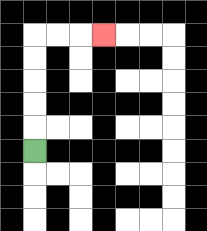{'start': '[1, 6]', 'end': '[4, 1]', 'path_directions': 'U,U,U,U,U,R,R,R', 'path_coordinates': '[[1, 6], [1, 5], [1, 4], [1, 3], [1, 2], [1, 1], [2, 1], [3, 1], [4, 1]]'}